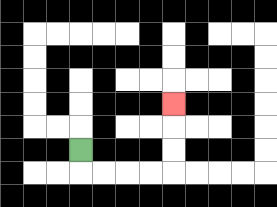{'start': '[3, 6]', 'end': '[7, 4]', 'path_directions': 'D,R,R,R,R,U,U,U', 'path_coordinates': '[[3, 6], [3, 7], [4, 7], [5, 7], [6, 7], [7, 7], [7, 6], [7, 5], [7, 4]]'}